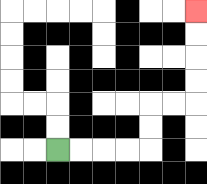{'start': '[2, 6]', 'end': '[8, 0]', 'path_directions': 'R,R,R,R,U,U,R,R,U,U,U,U', 'path_coordinates': '[[2, 6], [3, 6], [4, 6], [5, 6], [6, 6], [6, 5], [6, 4], [7, 4], [8, 4], [8, 3], [8, 2], [8, 1], [8, 0]]'}